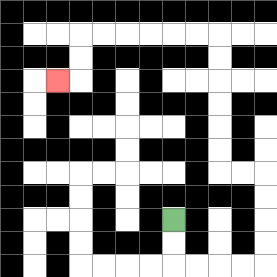{'start': '[7, 9]', 'end': '[2, 3]', 'path_directions': 'D,D,R,R,R,R,U,U,U,U,L,L,U,U,U,U,U,U,L,L,L,L,L,L,D,D,L', 'path_coordinates': '[[7, 9], [7, 10], [7, 11], [8, 11], [9, 11], [10, 11], [11, 11], [11, 10], [11, 9], [11, 8], [11, 7], [10, 7], [9, 7], [9, 6], [9, 5], [9, 4], [9, 3], [9, 2], [9, 1], [8, 1], [7, 1], [6, 1], [5, 1], [4, 1], [3, 1], [3, 2], [3, 3], [2, 3]]'}